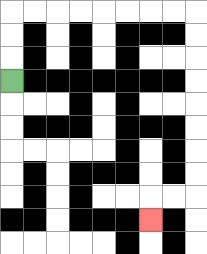{'start': '[0, 3]', 'end': '[6, 9]', 'path_directions': 'U,U,U,R,R,R,R,R,R,R,R,D,D,D,D,D,D,D,D,L,L,D', 'path_coordinates': '[[0, 3], [0, 2], [0, 1], [0, 0], [1, 0], [2, 0], [3, 0], [4, 0], [5, 0], [6, 0], [7, 0], [8, 0], [8, 1], [8, 2], [8, 3], [8, 4], [8, 5], [8, 6], [8, 7], [8, 8], [7, 8], [6, 8], [6, 9]]'}